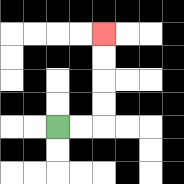{'start': '[2, 5]', 'end': '[4, 1]', 'path_directions': 'R,R,U,U,U,U', 'path_coordinates': '[[2, 5], [3, 5], [4, 5], [4, 4], [4, 3], [4, 2], [4, 1]]'}